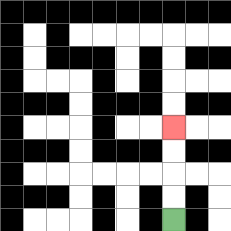{'start': '[7, 9]', 'end': '[7, 5]', 'path_directions': 'U,U,U,U', 'path_coordinates': '[[7, 9], [7, 8], [7, 7], [7, 6], [7, 5]]'}